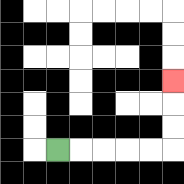{'start': '[2, 6]', 'end': '[7, 3]', 'path_directions': 'R,R,R,R,R,U,U,U', 'path_coordinates': '[[2, 6], [3, 6], [4, 6], [5, 6], [6, 6], [7, 6], [7, 5], [7, 4], [7, 3]]'}